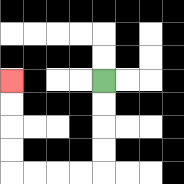{'start': '[4, 3]', 'end': '[0, 3]', 'path_directions': 'D,D,D,D,L,L,L,L,U,U,U,U', 'path_coordinates': '[[4, 3], [4, 4], [4, 5], [4, 6], [4, 7], [3, 7], [2, 7], [1, 7], [0, 7], [0, 6], [0, 5], [0, 4], [0, 3]]'}